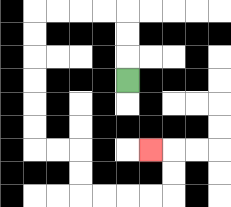{'start': '[5, 3]', 'end': '[6, 6]', 'path_directions': 'U,U,U,L,L,L,L,D,D,D,D,D,D,R,R,D,D,R,R,R,R,U,U,L', 'path_coordinates': '[[5, 3], [5, 2], [5, 1], [5, 0], [4, 0], [3, 0], [2, 0], [1, 0], [1, 1], [1, 2], [1, 3], [1, 4], [1, 5], [1, 6], [2, 6], [3, 6], [3, 7], [3, 8], [4, 8], [5, 8], [6, 8], [7, 8], [7, 7], [7, 6], [6, 6]]'}